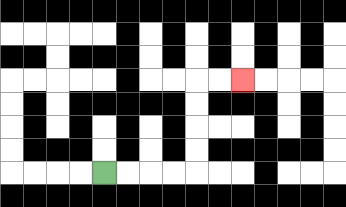{'start': '[4, 7]', 'end': '[10, 3]', 'path_directions': 'R,R,R,R,U,U,U,U,R,R', 'path_coordinates': '[[4, 7], [5, 7], [6, 7], [7, 7], [8, 7], [8, 6], [8, 5], [8, 4], [8, 3], [9, 3], [10, 3]]'}